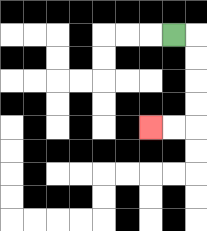{'start': '[7, 1]', 'end': '[6, 5]', 'path_directions': 'R,D,D,D,D,L,L', 'path_coordinates': '[[7, 1], [8, 1], [8, 2], [8, 3], [8, 4], [8, 5], [7, 5], [6, 5]]'}